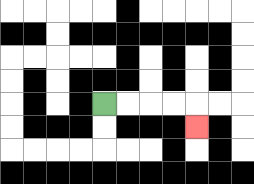{'start': '[4, 4]', 'end': '[8, 5]', 'path_directions': 'R,R,R,R,D', 'path_coordinates': '[[4, 4], [5, 4], [6, 4], [7, 4], [8, 4], [8, 5]]'}